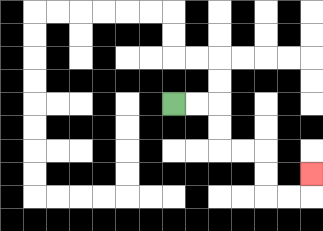{'start': '[7, 4]', 'end': '[13, 7]', 'path_directions': 'R,R,D,D,R,R,D,D,R,R,U', 'path_coordinates': '[[7, 4], [8, 4], [9, 4], [9, 5], [9, 6], [10, 6], [11, 6], [11, 7], [11, 8], [12, 8], [13, 8], [13, 7]]'}